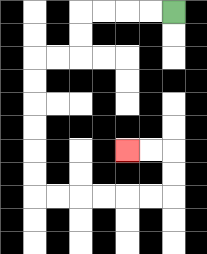{'start': '[7, 0]', 'end': '[5, 6]', 'path_directions': 'L,L,L,L,D,D,L,L,D,D,D,D,D,D,R,R,R,R,R,R,U,U,L,L', 'path_coordinates': '[[7, 0], [6, 0], [5, 0], [4, 0], [3, 0], [3, 1], [3, 2], [2, 2], [1, 2], [1, 3], [1, 4], [1, 5], [1, 6], [1, 7], [1, 8], [2, 8], [3, 8], [4, 8], [5, 8], [6, 8], [7, 8], [7, 7], [7, 6], [6, 6], [5, 6]]'}